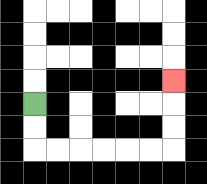{'start': '[1, 4]', 'end': '[7, 3]', 'path_directions': 'D,D,R,R,R,R,R,R,U,U,U', 'path_coordinates': '[[1, 4], [1, 5], [1, 6], [2, 6], [3, 6], [4, 6], [5, 6], [6, 6], [7, 6], [7, 5], [7, 4], [7, 3]]'}